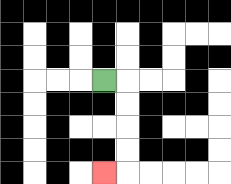{'start': '[4, 3]', 'end': '[4, 7]', 'path_directions': 'R,D,D,D,D,L', 'path_coordinates': '[[4, 3], [5, 3], [5, 4], [5, 5], [5, 6], [5, 7], [4, 7]]'}